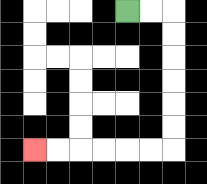{'start': '[5, 0]', 'end': '[1, 6]', 'path_directions': 'R,R,D,D,D,D,D,D,L,L,L,L,L,L', 'path_coordinates': '[[5, 0], [6, 0], [7, 0], [7, 1], [7, 2], [7, 3], [7, 4], [7, 5], [7, 6], [6, 6], [5, 6], [4, 6], [3, 6], [2, 6], [1, 6]]'}